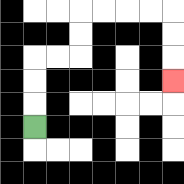{'start': '[1, 5]', 'end': '[7, 3]', 'path_directions': 'U,U,U,R,R,U,U,R,R,R,R,D,D,D', 'path_coordinates': '[[1, 5], [1, 4], [1, 3], [1, 2], [2, 2], [3, 2], [3, 1], [3, 0], [4, 0], [5, 0], [6, 0], [7, 0], [7, 1], [7, 2], [7, 3]]'}